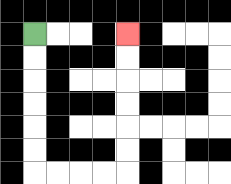{'start': '[1, 1]', 'end': '[5, 1]', 'path_directions': 'D,D,D,D,D,D,R,R,R,R,U,U,U,U,U,U', 'path_coordinates': '[[1, 1], [1, 2], [1, 3], [1, 4], [1, 5], [1, 6], [1, 7], [2, 7], [3, 7], [4, 7], [5, 7], [5, 6], [5, 5], [5, 4], [5, 3], [5, 2], [5, 1]]'}